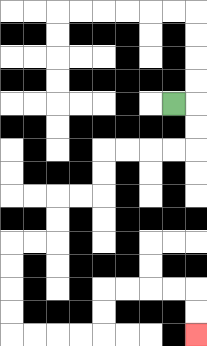{'start': '[7, 4]', 'end': '[8, 14]', 'path_directions': 'R,D,D,L,L,L,L,D,D,L,L,D,D,L,L,D,D,D,D,R,R,R,R,U,U,R,R,R,R,D,D', 'path_coordinates': '[[7, 4], [8, 4], [8, 5], [8, 6], [7, 6], [6, 6], [5, 6], [4, 6], [4, 7], [4, 8], [3, 8], [2, 8], [2, 9], [2, 10], [1, 10], [0, 10], [0, 11], [0, 12], [0, 13], [0, 14], [1, 14], [2, 14], [3, 14], [4, 14], [4, 13], [4, 12], [5, 12], [6, 12], [7, 12], [8, 12], [8, 13], [8, 14]]'}